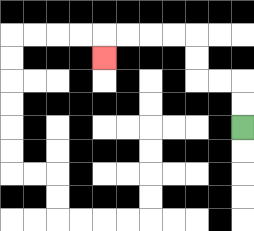{'start': '[10, 5]', 'end': '[4, 2]', 'path_directions': 'U,U,L,L,U,U,L,L,L,L,D', 'path_coordinates': '[[10, 5], [10, 4], [10, 3], [9, 3], [8, 3], [8, 2], [8, 1], [7, 1], [6, 1], [5, 1], [4, 1], [4, 2]]'}